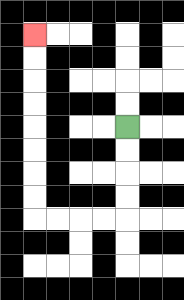{'start': '[5, 5]', 'end': '[1, 1]', 'path_directions': 'D,D,D,D,L,L,L,L,U,U,U,U,U,U,U,U', 'path_coordinates': '[[5, 5], [5, 6], [5, 7], [5, 8], [5, 9], [4, 9], [3, 9], [2, 9], [1, 9], [1, 8], [1, 7], [1, 6], [1, 5], [1, 4], [1, 3], [1, 2], [1, 1]]'}